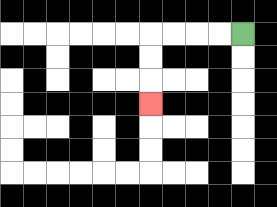{'start': '[10, 1]', 'end': '[6, 4]', 'path_directions': 'L,L,L,L,D,D,D', 'path_coordinates': '[[10, 1], [9, 1], [8, 1], [7, 1], [6, 1], [6, 2], [6, 3], [6, 4]]'}